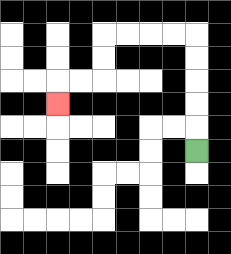{'start': '[8, 6]', 'end': '[2, 4]', 'path_directions': 'U,U,U,U,U,L,L,L,L,D,D,L,L,D', 'path_coordinates': '[[8, 6], [8, 5], [8, 4], [8, 3], [8, 2], [8, 1], [7, 1], [6, 1], [5, 1], [4, 1], [4, 2], [4, 3], [3, 3], [2, 3], [2, 4]]'}